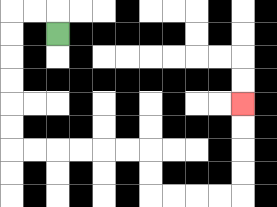{'start': '[2, 1]', 'end': '[10, 4]', 'path_directions': 'U,L,L,D,D,D,D,D,D,R,R,R,R,R,R,D,D,R,R,R,R,U,U,U,U', 'path_coordinates': '[[2, 1], [2, 0], [1, 0], [0, 0], [0, 1], [0, 2], [0, 3], [0, 4], [0, 5], [0, 6], [1, 6], [2, 6], [3, 6], [4, 6], [5, 6], [6, 6], [6, 7], [6, 8], [7, 8], [8, 8], [9, 8], [10, 8], [10, 7], [10, 6], [10, 5], [10, 4]]'}